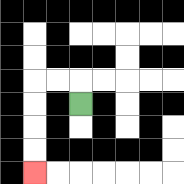{'start': '[3, 4]', 'end': '[1, 7]', 'path_directions': 'U,L,L,D,D,D,D', 'path_coordinates': '[[3, 4], [3, 3], [2, 3], [1, 3], [1, 4], [1, 5], [1, 6], [1, 7]]'}